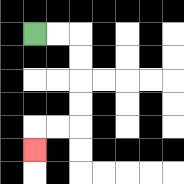{'start': '[1, 1]', 'end': '[1, 6]', 'path_directions': 'R,R,D,D,D,D,L,L,D', 'path_coordinates': '[[1, 1], [2, 1], [3, 1], [3, 2], [3, 3], [3, 4], [3, 5], [2, 5], [1, 5], [1, 6]]'}